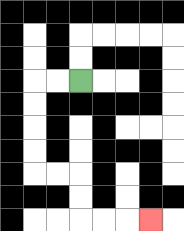{'start': '[3, 3]', 'end': '[6, 9]', 'path_directions': 'L,L,D,D,D,D,R,R,D,D,R,R,R', 'path_coordinates': '[[3, 3], [2, 3], [1, 3], [1, 4], [1, 5], [1, 6], [1, 7], [2, 7], [3, 7], [3, 8], [3, 9], [4, 9], [5, 9], [6, 9]]'}